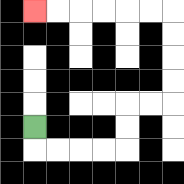{'start': '[1, 5]', 'end': '[1, 0]', 'path_directions': 'D,R,R,R,R,U,U,R,R,U,U,U,U,L,L,L,L,L,L', 'path_coordinates': '[[1, 5], [1, 6], [2, 6], [3, 6], [4, 6], [5, 6], [5, 5], [5, 4], [6, 4], [7, 4], [7, 3], [7, 2], [7, 1], [7, 0], [6, 0], [5, 0], [4, 0], [3, 0], [2, 0], [1, 0]]'}